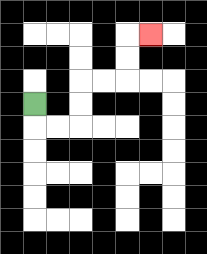{'start': '[1, 4]', 'end': '[6, 1]', 'path_directions': 'D,R,R,U,U,R,R,U,U,R', 'path_coordinates': '[[1, 4], [1, 5], [2, 5], [3, 5], [3, 4], [3, 3], [4, 3], [5, 3], [5, 2], [5, 1], [6, 1]]'}